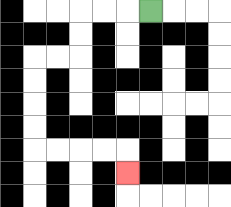{'start': '[6, 0]', 'end': '[5, 7]', 'path_directions': 'L,L,L,D,D,L,L,D,D,D,D,R,R,R,R,D', 'path_coordinates': '[[6, 0], [5, 0], [4, 0], [3, 0], [3, 1], [3, 2], [2, 2], [1, 2], [1, 3], [1, 4], [1, 5], [1, 6], [2, 6], [3, 6], [4, 6], [5, 6], [5, 7]]'}